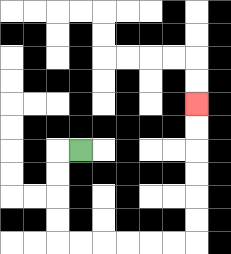{'start': '[3, 6]', 'end': '[8, 4]', 'path_directions': 'L,D,D,D,D,R,R,R,R,R,R,U,U,U,U,U,U', 'path_coordinates': '[[3, 6], [2, 6], [2, 7], [2, 8], [2, 9], [2, 10], [3, 10], [4, 10], [5, 10], [6, 10], [7, 10], [8, 10], [8, 9], [8, 8], [8, 7], [8, 6], [8, 5], [8, 4]]'}